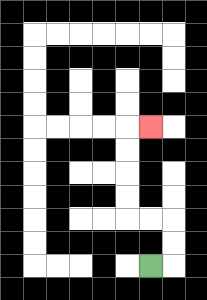{'start': '[6, 11]', 'end': '[6, 5]', 'path_directions': 'R,U,U,L,L,U,U,U,U,R', 'path_coordinates': '[[6, 11], [7, 11], [7, 10], [7, 9], [6, 9], [5, 9], [5, 8], [5, 7], [5, 6], [5, 5], [6, 5]]'}